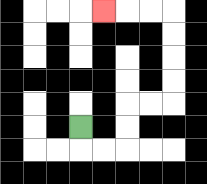{'start': '[3, 5]', 'end': '[4, 0]', 'path_directions': 'D,R,R,U,U,R,R,U,U,U,U,L,L,L', 'path_coordinates': '[[3, 5], [3, 6], [4, 6], [5, 6], [5, 5], [5, 4], [6, 4], [7, 4], [7, 3], [7, 2], [7, 1], [7, 0], [6, 0], [5, 0], [4, 0]]'}